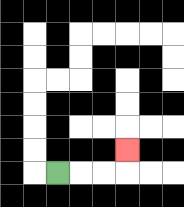{'start': '[2, 7]', 'end': '[5, 6]', 'path_directions': 'R,R,R,U', 'path_coordinates': '[[2, 7], [3, 7], [4, 7], [5, 7], [5, 6]]'}